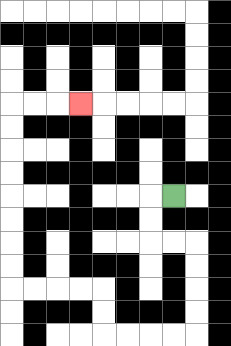{'start': '[7, 8]', 'end': '[3, 4]', 'path_directions': 'L,D,D,R,R,D,D,D,D,L,L,L,L,U,U,L,L,L,L,U,U,U,U,U,U,U,U,R,R,R', 'path_coordinates': '[[7, 8], [6, 8], [6, 9], [6, 10], [7, 10], [8, 10], [8, 11], [8, 12], [8, 13], [8, 14], [7, 14], [6, 14], [5, 14], [4, 14], [4, 13], [4, 12], [3, 12], [2, 12], [1, 12], [0, 12], [0, 11], [0, 10], [0, 9], [0, 8], [0, 7], [0, 6], [0, 5], [0, 4], [1, 4], [2, 4], [3, 4]]'}